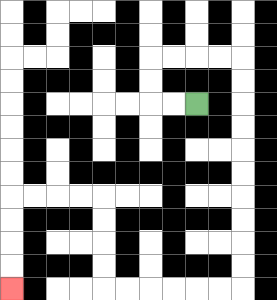{'start': '[8, 4]', 'end': '[0, 12]', 'path_directions': 'L,L,U,U,R,R,R,R,D,D,D,D,D,D,D,D,D,D,L,L,L,L,L,L,U,U,U,U,L,L,L,L,D,D,D,D', 'path_coordinates': '[[8, 4], [7, 4], [6, 4], [6, 3], [6, 2], [7, 2], [8, 2], [9, 2], [10, 2], [10, 3], [10, 4], [10, 5], [10, 6], [10, 7], [10, 8], [10, 9], [10, 10], [10, 11], [10, 12], [9, 12], [8, 12], [7, 12], [6, 12], [5, 12], [4, 12], [4, 11], [4, 10], [4, 9], [4, 8], [3, 8], [2, 8], [1, 8], [0, 8], [0, 9], [0, 10], [0, 11], [0, 12]]'}